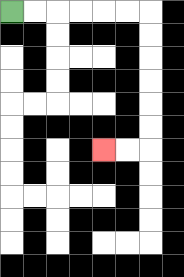{'start': '[0, 0]', 'end': '[4, 6]', 'path_directions': 'R,R,R,R,R,R,D,D,D,D,D,D,L,L', 'path_coordinates': '[[0, 0], [1, 0], [2, 0], [3, 0], [4, 0], [5, 0], [6, 0], [6, 1], [6, 2], [6, 3], [6, 4], [6, 5], [6, 6], [5, 6], [4, 6]]'}